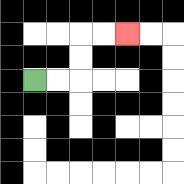{'start': '[1, 3]', 'end': '[5, 1]', 'path_directions': 'R,R,U,U,R,R', 'path_coordinates': '[[1, 3], [2, 3], [3, 3], [3, 2], [3, 1], [4, 1], [5, 1]]'}